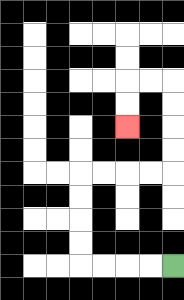{'start': '[7, 11]', 'end': '[5, 5]', 'path_directions': 'L,L,L,L,U,U,U,U,R,R,R,R,U,U,U,U,L,L,D,D', 'path_coordinates': '[[7, 11], [6, 11], [5, 11], [4, 11], [3, 11], [3, 10], [3, 9], [3, 8], [3, 7], [4, 7], [5, 7], [6, 7], [7, 7], [7, 6], [7, 5], [7, 4], [7, 3], [6, 3], [5, 3], [5, 4], [5, 5]]'}